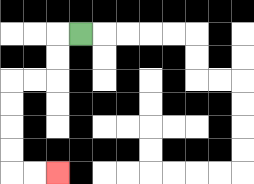{'start': '[3, 1]', 'end': '[2, 7]', 'path_directions': 'L,D,D,L,L,D,D,D,D,R,R', 'path_coordinates': '[[3, 1], [2, 1], [2, 2], [2, 3], [1, 3], [0, 3], [0, 4], [0, 5], [0, 6], [0, 7], [1, 7], [2, 7]]'}